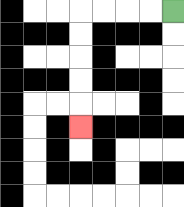{'start': '[7, 0]', 'end': '[3, 5]', 'path_directions': 'L,L,L,L,D,D,D,D,D', 'path_coordinates': '[[7, 0], [6, 0], [5, 0], [4, 0], [3, 0], [3, 1], [3, 2], [3, 3], [3, 4], [3, 5]]'}